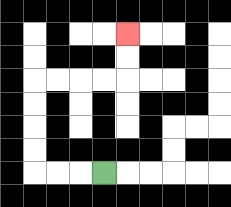{'start': '[4, 7]', 'end': '[5, 1]', 'path_directions': 'L,L,L,U,U,U,U,R,R,R,R,U,U', 'path_coordinates': '[[4, 7], [3, 7], [2, 7], [1, 7], [1, 6], [1, 5], [1, 4], [1, 3], [2, 3], [3, 3], [4, 3], [5, 3], [5, 2], [5, 1]]'}